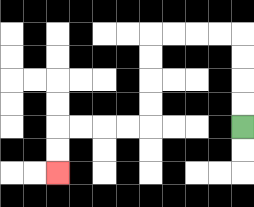{'start': '[10, 5]', 'end': '[2, 7]', 'path_directions': 'U,U,U,U,L,L,L,L,D,D,D,D,L,L,L,L,D,D', 'path_coordinates': '[[10, 5], [10, 4], [10, 3], [10, 2], [10, 1], [9, 1], [8, 1], [7, 1], [6, 1], [6, 2], [6, 3], [6, 4], [6, 5], [5, 5], [4, 5], [3, 5], [2, 5], [2, 6], [2, 7]]'}